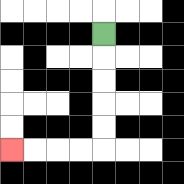{'start': '[4, 1]', 'end': '[0, 6]', 'path_directions': 'D,D,D,D,D,L,L,L,L', 'path_coordinates': '[[4, 1], [4, 2], [4, 3], [4, 4], [4, 5], [4, 6], [3, 6], [2, 6], [1, 6], [0, 6]]'}